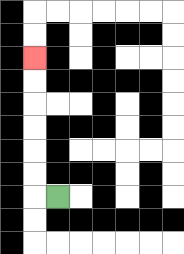{'start': '[2, 8]', 'end': '[1, 2]', 'path_directions': 'L,U,U,U,U,U,U', 'path_coordinates': '[[2, 8], [1, 8], [1, 7], [1, 6], [1, 5], [1, 4], [1, 3], [1, 2]]'}